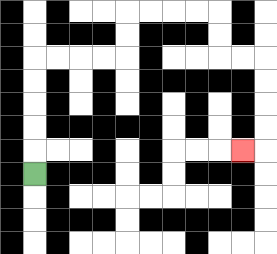{'start': '[1, 7]', 'end': '[10, 6]', 'path_directions': 'U,U,U,U,U,R,R,R,R,U,U,R,R,R,R,D,D,R,R,D,D,D,D,L', 'path_coordinates': '[[1, 7], [1, 6], [1, 5], [1, 4], [1, 3], [1, 2], [2, 2], [3, 2], [4, 2], [5, 2], [5, 1], [5, 0], [6, 0], [7, 0], [8, 0], [9, 0], [9, 1], [9, 2], [10, 2], [11, 2], [11, 3], [11, 4], [11, 5], [11, 6], [10, 6]]'}